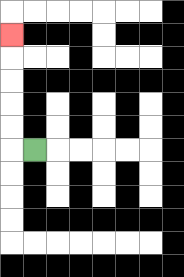{'start': '[1, 6]', 'end': '[0, 1]', 'path_directions': 'L,U,U,U,U,U', 'path_coordinates': '[[1, 6], [0, 6], [0, 5], [0, 4], [0, 3], [0, 2], [0, 1]]'}